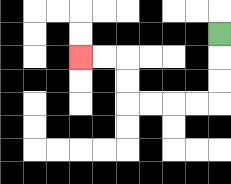{'start': '[9, 1]', 'end': '[3, 2]', 'path_directions': 'D,D,D,L,L,L,L,U,U,L,L', 'path_coordinates': '[[9, 1], [9, 2], [9, 3], [9, 4], [8, 4], [7, 4], [6, 4], [5, 4], [5, 3], [5, 2], [4, 2], [3, 2]]'}